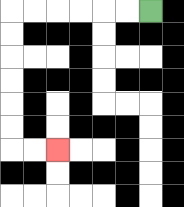{'start': '[6, 0]', 'end': '[2, 6]', 'path_directions': 'L,L,L,L,L,L,D,D,D,D,D,D,R,R', 'path_coordinates': '[[6, 0], [5, 0], [4, 0], [3, 0], [2, 0], [1, 0], [0, 0], [0, 1], [0, 2], [0, 3], [0, 4], [0, 5], [0, 6], [1, 6], [2, 6]]'}